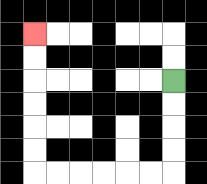{'start': '[7, 3]', 'end': '[1, 1]', 'path_directions': 'D,D,D,D,L,L,L,L,L,L,U,U,U,U,U,U', 'path_coordinates': '[[7, 3], [7, 4], [7, 5], [7, 6], [7, 7], [6, 7], [5, 7], [4, 7], [3, 7], [2, 7], [1, 7], [1, 6], [1, 5], [1, 4], [1, 3], [1, 2], [1, 1]]'}